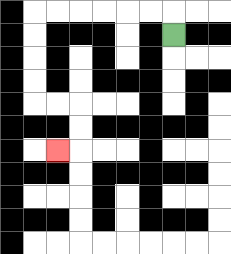{'start': '[7, 1]', 'end': '[2, 6]', 'path_directions': 'U,L,L,L,L,L,L,D,D,D,D,R,R,D,D,L', 'path_coordinates': '[[7, 1], [7, 0], [6, 0], [5, 0], [4, 0], [3, 0], [2, 0], [1, 0], [1, 1], [1, 2], [1, 3], [1, 4], [2, 4], [3, 4], [3, 5], [3, 6], [2, 6]]'}